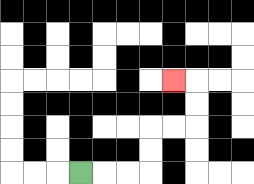{'start': '[3, 7]', 'end': '[7, 3]', 'path_directions': 'R,R,R,U,U,R,R,U,U,L', 'path_coordinates': '[[3, 7], [4, 7], [5, 7], [6, 7], [6, 6], [6, 5], [7, 5], [8, 5], [8, 4], [8, 3], [7, 3]]'}